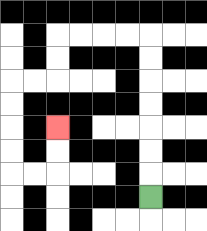{'start': '[6, 8]', 'end': '[2, 5]', 'path_directions': 'U,U,U,U,U,U,U,L,L,L,L,D,D,L,L,D,D,D,D,R,R,U,U', 'path_coordinates': '[[6, 8], [6, 7], [6, 6], [6, 5], [6, 4], [6, 3], [6, 2], [6, 1], [5, 1], [4, 1], [3, 1], [2, 1], [2, 2], [2, 3], [1, 3], [0, 3], [0, 4], [0, 5], [0, 6], [0, 7], [1, 7], [2, 7], [2, 6], [2, 5]]'}